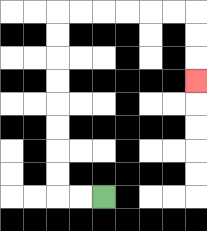{'start': '[4, 8]', 'end': '[8, 3]', 'path_directions': 'L,L,U,U,U,U,U,U,U,U,R,R,R,R,R,R,D,D,D', 'path_coordinates': '[[4, 8], [3, 8], [2, 8], [2, 7], [2, 6], [2, 5], [2, 4], [2, 3], [2, 2], [2, 1], [2, 0], [3, 0], [4, 0], [5, 0], [6, 0], [7, 0], [8, 0], [8, 1], [8, 2], [8, 3]]'}